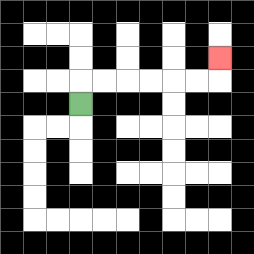{'start': '[3, 4]', 'end': '[9, 2]', 'path_directions': 'U,R,R,R,R,R,R,U', 'path_coordinates': '[[3, 4], [3, 3], [4, 3], [5, 3], [6, 3], [7, 3], [8, 3], [9, 3], [9, 2]]'}